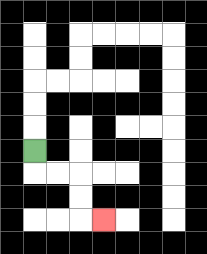{'start': '[1, 6]', 'end': '[4, 9]', 'path_directions': 'D,R,R,D,D,R', 'path_coordinates': '[[1, 6], [1, 7], [2, 7], [3, 7], [3, 8], [3, 9], [4, 9]]'}